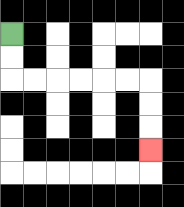{'start': '[0, 1]', 'end': '[6, 6]', 'path_directions': 'D,D,R,R,R,R,R,R,D,D,D', 'path_coordinates': '[[0, 1], [0, 2], [0, 3], [1, 3], [2, 3], [3, 3], [4, 3], [5, 3], [6, 3], [6, 4], [6, 5], [6, 6]]'}